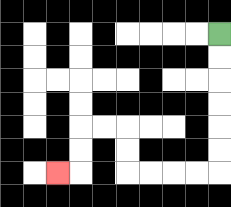{'start': '[9, 1]', 'end': '[2, 7]', 'path_directions': 'D,D,D,D,D,D,L,L,L,L,U,U,L,L,D,D,L', 'path_coordinates': '[[9, 1], [9, 2], [9, 3], [9, 4], [9, 5], [9, 6], [9, 7], [8, 7], [7, 7], [6, 7], [5, 7], [5, 6], [5, 5], [4, 5], [3, 5], [3, 6], [3, 7], [2, 7]]'}